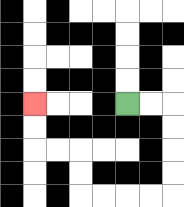{'start': '[5, 4]', 'end': '[1, 4]', 'path_directions': 'R,R,D,D,D,D,L,L,L,L,U,U,L,L,U,U', 'path_coordinates': '[[5, 4], [6, 4], [7, 4], [7, 5], [7, 6], [7, 7], [7, 8], [6, 8], [5, 8], [4, 8], [3, 8], [3, 7], [3, 6], [2, 6], [1, 6], [1, 5], [1, 4]]'}